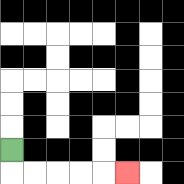{'start': '[0, 6]', 'end': '[5, 7]', 'path_directions': 'D,R,R,R,R,R', 'path_coordinates': '[[0, 6], [0, 7], [1, 7], [2, 7], [3, 7], [4, 7], [5, 7]]'}